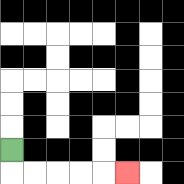{'start': '[0, 6]', 'end': '[5, 7]', 'path_directions': 'D,R,R,R,R,R', 'path_coordinates': '[[0, 6], [0, 7], [1, 7], [2, 7], [3, 7], [4, 7], [5, 7]]'}